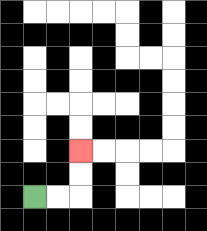{'start': '[1, 8]', 'end': '[3, 6]', 'path_directions': 'R,R,U,U', 'path_coordinates': '[[1, 8], [2, 8], [3, 8], [3, 7], [3, 6]]'}